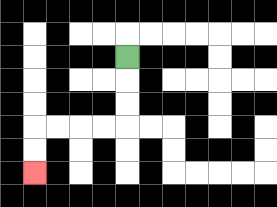{'start': '[5, 2]', 'end': '[1, 7]', 'path_directions': 'D,D,D,L,L,L,L,D,D', 'path_coordinates': '[[5, 2], [5, 3], [5, 4], [5, 5], [4, 5], [3, 5], [2, 5], [1, 5], [1, 6], [1, 7]]'}